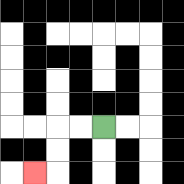{'start': '[4, 5]', 'end': '[1, 7]', 'path_directions': 'L,L,D,D,L', 'path_coordinates': '[[4, 5], [3, 5], [2, 5], [2, 6], [2, 7], [1, 7]]'}